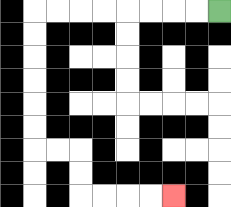{'start': '[9, 0]', 'end': '[7, 8]', 'path_directions': 'L,L,L,L,L,L,L,L,D,D,D,D,D,D,R,R,D,D,R,R,R,R', 'path_coordinates': '[[9, 0], [8, 0], [7, 0], [6, 0], [5, 0], [4, 0], [3, 0], [2, 0], [1, 0], [1, 1], [1, 2], [1, 3], [1, 4], [1, 5], [1, 6], [2, 6], [3, 6], [3, 7], [3, 8], [4, 8], [5, 8], [6, 8], [7, 8]]'}